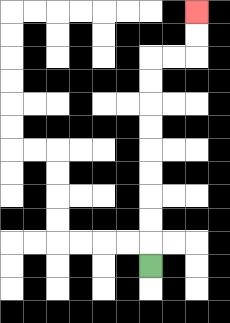{'start': '[6, 11]', 'end': '[8, 0]', 'path_directions': 'U,U,U,U,U,U,U,U,U,R,R,U,U', 'path_coordinates': '[[6, 11], [6, 10], [6, 9], [6, 8], [6, 7], [6, 6], [6, 5], [6, 4], [6, 3], [6, 2], [7, 2], [8, 2], [8, 1], [8, 0]]'}